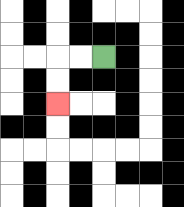{'start': '[4, 2]', 'end': '[2, 4]', 'path_directions': 'L,L,D,D', 'path_coordinates': '[[4, 2], [3, 2], [2, 2], [2, 3], [2, 4]]'}